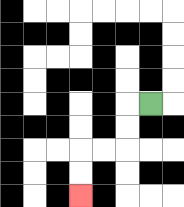{'start': '[6, 4]', 'end': '[3, 8]', 'path_directions': 'L,D,D,L,L,D,D', 'path_coordinates': '[[6, 4], [5, 4], [5, 5], [5, 6], [4, 6], [3, 6], [3, 7], [3, 8]]'}